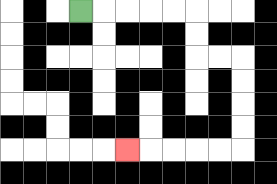{'start': '[3, 0]', 'end': '[5, 6]', 'path_directions': 'R,R,R,R,R,D,D,R,R,D,D,D,D,L,L,L,L,L', 'path_coordinates': '[[3, 0], [4, 0], [5, 0], [6, 0], [7, 0], [8, 0], [8, 1], [8, 2], [9, 2], [10, 2], [10, 3], [10, 4], [10, 5], [10, 6], [9, 6], [8, 6], [7, 6], [6, 6], [5, 6]]'}